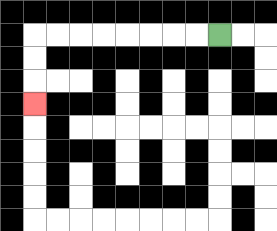{'start': '[9, 1]', 'end': '[1, 4]', 'path_directions': 'L,L,L,L,L,L,L,L,D,D,D', 'path_coordinates': '[[9, 1], [8, 1], [7, 1], [6, 1], [5, 1], [4, 1], [3, 1], [2, 1], [1, 1], [1, 2], [1, 3], [1, 4]]'}